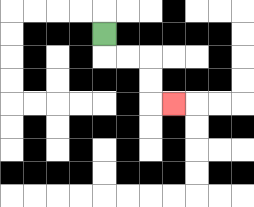{'start': '[4, 1]', 'end': '[7, 4]', 'path_directions': 'D,R,R,D,D,R', 'path_coordinates': '[[4, 1], [4, 2], [5, 2], [6, 2], [6, 3], [6, 4], [7, 4]]'}